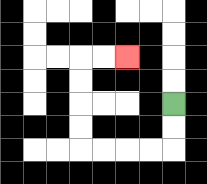{'start': '[7, 4]', 'end': '[5, 2]', 'path_directions': 'D,D,L,L,L,L,U,U,U,U,R,R', 'path_coordinates': '[[7, 4], [7, 5], [7, 6], [6, 6], [5, 6], [4, 6], [3, 6], [3, 5], [3, 4], [3, 3], [3, 2], [4, 2], [5, 2]]'}